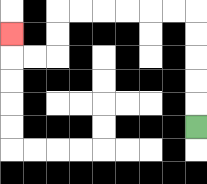{'start': '[8, 5]', 'end': '[0, 1]', 'path_directions': 'U,U,U,U,U,L,L,L,L,L,L,D,D,L,L,U', 'path_coordinates': '[[8, 5], [8, 4], [8, 3], [8, 2], [8, 1], [8, 0], [7, 0], [6, 0], [5, 0], [4, 0], [3, 0], [2, 0], [2, 1], [2, 2], [1, 2], [0, 2], [0, 1]]'}